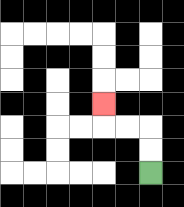{'start': '[6, 7]', 'end': '[4, 4]', 'path_directions': 'U,U,L,L,U', 'path_coordinates': '[[6, 7], [6, 6], [6, 5], [5, 5], [4, 5], [4, 4]]'}